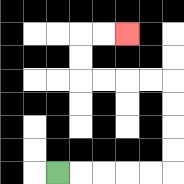{'start': '[2, 7]', 'end': '[5, 1]', 'path_directions': 'R,R,R,R,R,U,U,U,U,L,L,L,L,U,U,R,R', 'path_coordinates': '[[2, 7], [3, 7], [4, 7], [5, 7], [6, 7], [7, 7], [7, 6], [7, 5], [7, 4], [7, 3], [6, 3], [5, 3], [4, 3], [3, 3], [3, 2], [3, 1], [4, 1], [5, 1]]'}